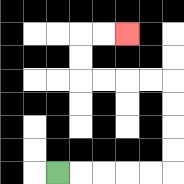{'start': '[2, 7]', 'end': '[5, 1]', 'path_directions': 'R,R,R,R,R,U,U,U,U,L,L,L,L,U,U,R,R', 'path_coordinates': '[[2, 7], [3, 7], [4, 7], [5, 7], [6, 7], [7, 7], [7, 6], [7, 5], [7, 4], [7, 3], [6, 3], [5, 3], [4, 3], [3, 3], [3, 2], [3, 1], [4, 1], [5, 1]]'}